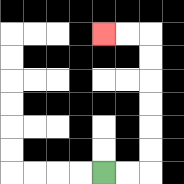{'start': '[4, 7]', 'end': '[4, 1]', 'path_directions': 'R,R,U,U,U,U,U,U,L,L', 'path_coordinates': '[[4, 7], [5, 7], [6, 7], [6, 6], [6, 5], [6, 4], [6, 3], [6, 2], [6, 1], [5, 1], [4, 1]]'}